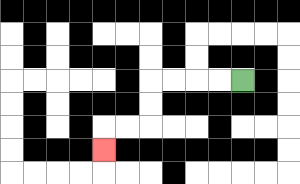{'start': '[10, 3]', 'end': '[4, 6]', 'path_directions': 'L,L,L,L,D,D,L,L,D', 'path_coordinates': '[[10, 3], [9, 3], [8, 3], [7, 3], [6, 3], [6, 4], [6, 5], [5, 5], [4, 5], [4, 6]]'}